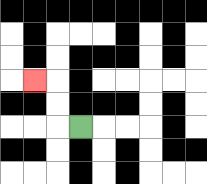{'start': '[3, 5]', 'end': '[1, 3]', 'path_directions': 'L,U,U,L', 'path_coordinates': '[[3, 5], [2, 5], [2, 4], [2, 3], [1, 3]]'}